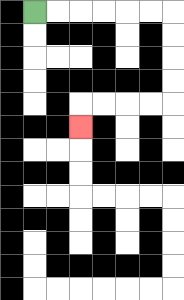{'start': '[1, 0]', 'end': '[3, 5]', 'path_directions': 'R,R,R,R,R,R,D,D,D,D,L,L,L,L,D', 'path_coordinates': '[[1, 0], [2, 0], [3, 0], [4, 0], [5, 0], [6, 0], [7, 0], [7, 1], [7, 2], [7, 3], [7, 4], [6, 4], [5, 4], [4, 4], [3, 4], [3, 5]]'}